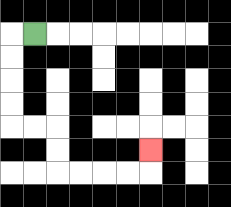{'start': '[1, 1]', 'end': '[6, 6]', 'path_directions': 'L,D,D,D,D,R,R,D,D,R,R,R,R,U', 'path_coordinates': '[[1, 1], [0, 1], [0, 2], [0, 3], [0, 4], [0, 5], [1, 5], [2, 5], [2, 6], [2, 7], [3, 7], [4, 7], [5, 7], [6, 7], [6, 6]]'}